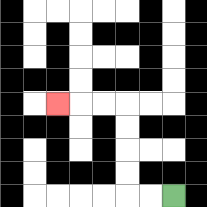{'start': '[7, 8]', 'end': '[2, 4]', 'path_directions': 'L,L,U,U,U,U,L,L,L', 'path_coordinates': '[[7, 8], [6, 8], [5, 8], [5, 7], [5, 6], [5, 5], [5, 4], [4, 4], [3, 4], [2, 4]]'}